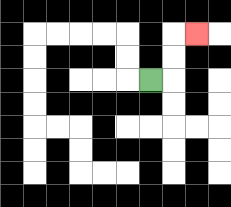{'start': '[6, 3]', 'end': '[8, 1]', 'path_directions': 'R,U,U,R', 'path_coordinates': '[[6, 3], [7, 3], [7, 2], [7, 1], [8, 1]]'}